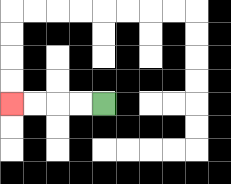{'start': '[4, 4]', 'end': '[0, 4]', 'path_directions': 'L,L,L,L', 'path_coordinates': '[[4, 4], [3, 4], [2, 4], [1, 4], [0, 4]]'}